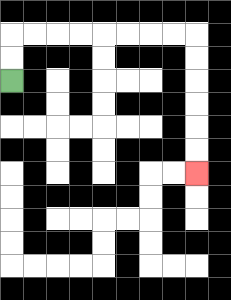{'start': '[0, 3]', 'end': '[8, 7]', 'path_directions': 'U,U,R,R,R,R,R,R,R,R,D,D,D,D,D,D', 'path_coordinates': '[[0, 3], [0, 2], [0, 1], [1, 1], [2, 1], [3, 1], [4, 1], [5, 1], [6, 1], [7, 1], [8, 1], [8, 2], [8, 3], [8, 4], [8, 5], [8, 6], [8, 7]]'}